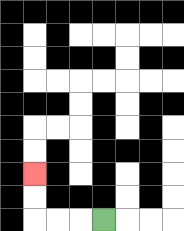{'start': '[4, 9]', 'end': '[1, 7]', 'path_directions': 'L,L,L,U,U', 'path_coordinates': '[[4, 9], [3, 9], [2, 9], [1, 9], [1, 8], [1, 7]]'}